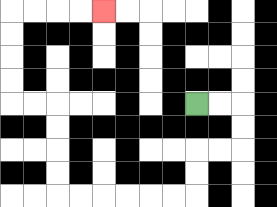{'start': '[8, 4]', 'end': '[4, 0]', 'path_directions': 'R,R,D,D,L,L,D,D,L,L,L,L,L,L,U,U,U,U,L,L,U,U,U,U,R,R,R,R', 'path_coordinates': '[[8, 4], [9, 4], [10, 4], [10, 5], [10, 6], [9, 6], [8, 6], [8, 7], [8, 8], [7, 8], [6, 8], [5, 8], [4, 8], [3, 8], [2, 8], [2, 7], [2, 6], [2, 5], [2, 4], [1, 4], [0, 4], [0, 3], [0, 2], [0, 1], [0, 0], [1, 0], [2, 0], [3, 0], [4, 0]]'}